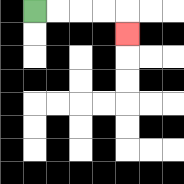{'start': '[1, 0]', 'end': '[5, 1]', 'path_directions': 'R,R,R,R,D', 'path_coordinates': '[[1, 0], [2, 0], [3, 0], [4, 0], [5, 0], [5, 1]]'}